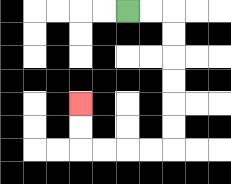{'start': '[5, 0]', 'end': '[3, 4]', 'path_directions': 'R,R,D,D,D,D,D,D,L,L,L,L,U,U', 'path_coordinates': '[[5, 0], [6, 0], [7, 0], [7, 1], [7, 2], [7, 3], [7, 4], [7, 5], [7, 6], [6, 6], [5, 6], [4, 6], [3, 6], [3, 5], [3, 4]]'}